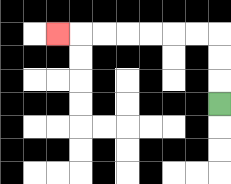{'start': '[9, 4]', 'end': '[2, 1]', 'path_directions': 'U,U,U,L,L,L,L,L,L,L', 'path_coordinates': '[[9, 4], [9, 3], [9, 2], [9, 1], [8, 1], [7, 1], [6, 1], [5, 1], [4, 1], [3, 1], [2, 1]]'}